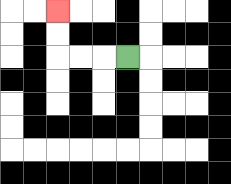{'start': '[5, 2]', 'end': '[2, 0]', 'path_directions': 'L,L,L,U,U', 'path_coordinates': '[[5, 2], [4, 2], [3, 2], [2, 2], [2, 1], [2, 0]]'}